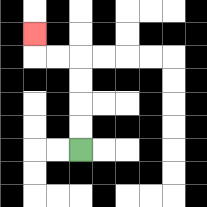{'start': '[3, 6]', 'end': '[1, 1]', 'path_directions': 'U,U,U,U,L,L,U', 'path_coordinates': '[[3, 6], [3, 5], [3, 4], [3, 3], [3, 2], [2, 2], [1, 2], [1, 1]]'}